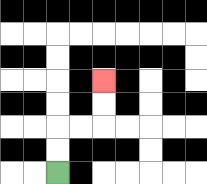{'start': '[2, 7]', 'end': '[4, 3]', 'path_directions': 'U,U,R,R,U,U', 'path_coordinates': '[[2, 7], [2, 6], [2, 5], [3, 5], [4, 5], [4, 4], [4, 3]]'}